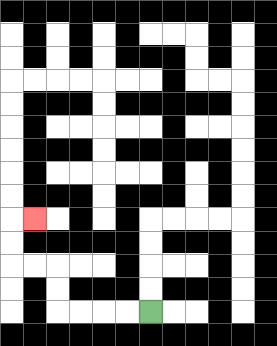{'start': '[6, 13]', 'end': '[1, 9]', 'path_directions': 'L,L,L,L,U,U,L,L,U,U,R', 'path_coordinates': '[[6, 13], [5, 13], [4, 13], [3, 13], [2, 13], [2, 12], [2, 11], [1, 11], [0, 11], [0, 10], [0, 9], [1, 9]]'}